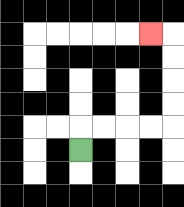{'start': '[3, 6]', 'end': '[6, 1]', 'path_directions': 'U,R,R,R,R,U,U,U,U,L', 'path_coordinates': '[[3, 6], [3, 5], [4, 5], [5, 5], [6, 5], [7, 5], [7, 4], [7, 3], [7, 2], [7, 1], [6, 1]]'}